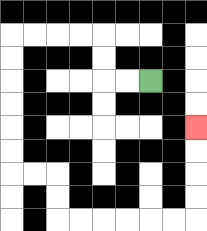{'start': '[6, 3]', 'end': '[8, 5]', 'path_directions': 'L,L,U,U,L,L,L,L,D,D,D,D,D,D,R,R,D,D,R,R,R,R,R,R,U,U,U,U', 'path_coordinates': '[[6, 3], [5, 3], [4, 3], [4, 2], [4, 1], [3, 1], [2, 1], [1, 1], [0, 1], [0, 2], [0, 3], [0, 4], [0, 5], [0, 6], [0, 7], [1, 7], [2, 7], [2, 8], [2, 9], [3, 9], [4, 9], [5, 9], [6, 9], [7, 9], [8, 9], [8, 8], [8, 7], [8, 6], [8, 5]]'}